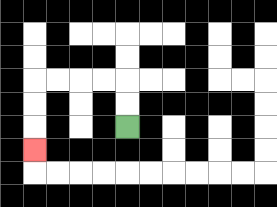{'start': '[5, 5]', 'end': '[1, 6]', 'path_directions': 'U,U,L,L,L,L,D,D,D', 'path_coordinates': '[[5, 5], [5, 4], [5, 3], [4, 3], [3, 3], [2, 3], [1, 3], [1, 4], [1, 5], [1, 6]]'}